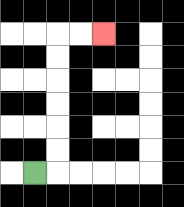{'start': '[1, 7]', 'end': '[4, 1]', 'path_directions': 'R,U,U,U,U,U,U,R,R', 'path_coordinates': '[[1, 7], [2, 7], [2, 6], [2, 5], [2, 4], [2, 3], [2, 2], [2, 1], [3, 1], [4, 1]]'}